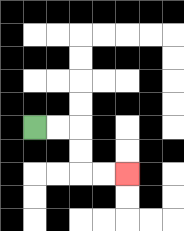{'start': '[1, 5]', 'end': '[5, 7]', 'path_directions': 'R,R,D,D,R,R', 'path_coordinates': '[[1, 5], [2, 5], [3, 5], [3, 6], [3, 7], [4, 7], [5, 7]]'}